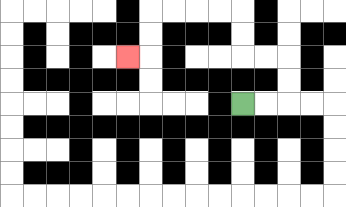{'start': '[10, 4]', 'end': '[5, 2]', 'path_directions': 'R,R,U,U,L,L,U,U,L,L,L,L,D,D,L', 'path_coordinates': '[[10, 4], [11, 4], [12, 4], [12, 3], [12, 2], [11, 2], [10, 2], [10, 1], [10, 0], [9, 0], [8, 0], [7, 0], [6, 0], [6, 1], [6, 2], [5, 2]]'}